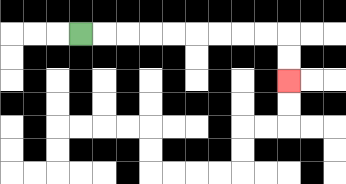{'start': '[3, 1]', 'end': '[12, 3]', 'path_directions': 'R,R,R,R,R,R,R,R,R,D,D', 'path_coordinates': '[[3, 1], [4, 1], [5, 1], [6, 1], [7, 1], [8, 1], [9, 1], [10, 1], [11, 1], [12, 1], [12, 2], [12, 3]]'}